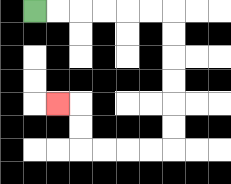{'start': '[1, 0]', 'end': '[2, 4]', 'path_directions': 'R,R,R,R,R,R,D,D,D,D,D,D,L,L,L,L,U,U,L', 'path_coordinates': '[[1, 0], [2, 0], [3, 0], [4, 0], [5, 0], [6, 0], [7, 0], [7, 1], [7, 2], [7, 3], [7, 4], [7, 5], [7, 6], [6, 6], [5, 6], [4, 6], [3, 6], [3, 5], [3, 4], [2, 4]]'}